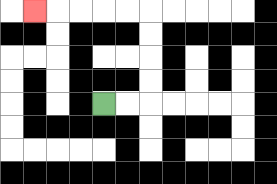{'start': '[4, 4]', 'end': '[1, 0]', 'path_directions': 'R,R,U,U,U,U,L,L,L,L,L', 'path_coordinates': '[[4, 4], [5, 4], [6, 4], [6, 3], [6, 2], [6, 1], [6, 0], [5, 0], [4, 0], [3, 0], [2, 0], [1, 0]]'}